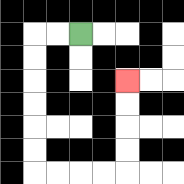{'start': '[3, 1]', 'end': '[5, 3]', 'path_directions': 'L,L,D,D,D,D,D,D,R,R,R,R,U,U,U,U', 'path_coordinates': '[[3, 1], [2, 1], [1, 1], [1, 2], [1, 3], [1, 4], [1, 5], [1, 6], [1, 7], [2, 7], [3, 7], [4, 7], [5, 7], [5, 6], [5, 5], [5, 4], [5, 3]]'}